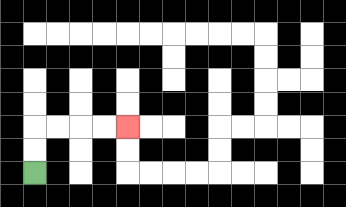{'start': '[1, 7]', 'end': '[5, 5]', 'path_directions': 'U,U,R,R,R,R', 'path_coordinates': '[[1, 7], [1, 6], [1, 5], [2, 5], [3, 5], [4, 5], [5, 5]]'}